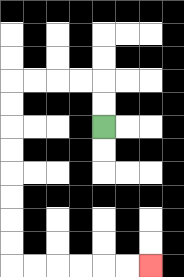{'start': '[4, 5]', 'end': '[6, 11]', 'path_directions': 'U,U,L,L,L,L,D,D,D,D,D,D,D,D,R,R,R,R,R,R', 'path_coordinates': '[[4, 5], [4, 4], [4, 3], [3, 3], [2, 3], [1, 3], [0, 3], [0, 4], [0, 5], [0, 6], [0, 7], [0, 8], [0, 9], [0, 10], [0, 11], [1, 11], [2, 11], [3, 11], [4, 11], [5, 11], [6, 11]]'}